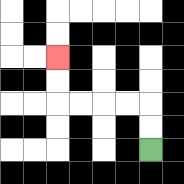{'start': '[6, 6]', 'end': '[2, 2]', 'path_directions': 'U,U,L,L,L,L,U,U', 'path_coordinates': '[[6, 6], [6, 5], [6, 4], [5, 4], [4, 4], [3, 4], [2, 4], [2, 3], [2, 2]]'}